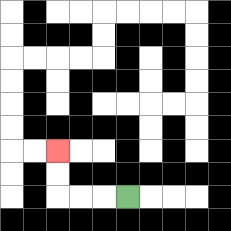{'start': '[5, 8]', 'end': '[2, 6]', 'path_directions': 'L,L,L,U,U', 'path_coordinates': '[[5, 8], [4, 8], [3, 8], [2, 8], [2, 7], [2, 6]]'}